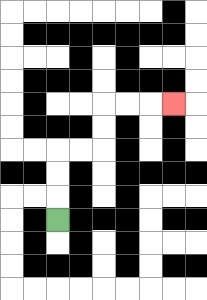{'start': '[2, 9]', 'end': '[7, 4]', 'path_directions': 'U,U,U,R,R,U,U,R,R,R', 'path_coordinates': '[[2, 9], [2, 8], [2, 7], [2, 6], [3, 6], [4, 6], [4, 5], [4, 4], [5, 4], [6, 4], [7, 4]]'}